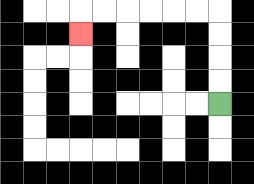{'start': '[9, 4]', 'end': '[3, 1]', 'path_directions': 'U,U,U,U,L,L,L,L,L,L,D', 'path_coordinates': '[[9, 4], [9, 3], [9, 2], [9, 1], [9, 0], [8, 0], [7, 0], [6, 0], [5, 0], [4, 0], [3, 0], [3, 1]]'}